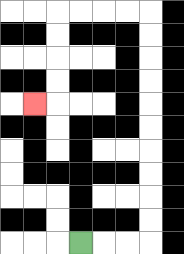{'start': '[3, 10]', 'end': '[1, 4]', 'path_directions': 'R,R,R,U,U,U,U,U,U,U,U,U,U,L,L,L,L,D,D,D,D,L', 'path_coordinates': '[[3, 10], [4, 10], [5, 10], [6, 10], [6, 9], [6, 8], [6, 7], [6, 6], [6, 5], [6, 4], [6, 3], [6, 2], [6, 1], [6, 0], [5, 0], [4, 0], [3, 0], [2, 0], [2, 1], [2, 2], [2, 3], [2, 4], [1, 4]]'}